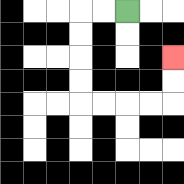{'start': '[5, 0]', 'end': '[7, 2]', 'path_directions': 'L,L,D,D,D,D,R,R,R,R,U,U', 'path_coordinates': '[[5, 0], [4, 0], [3, 0], [3, 1], [3, 2], [3, 3], [3, 4], [4, 4], [5, 4], [6, 4], [7, 4], [7, 3], [7, 2]]'}